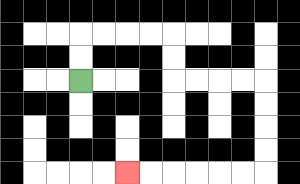{'start': '[3, 3]', 'end': '[5, 7]', 'path_directions': 'U,U,R,R,R,R,D,D,R,R,R,R,D,D,D,D,L,L,L,L,L,L', 'path_coordinates': '[[3, 3], [3, 2], [3, 1], [4, 1], [5, 1], [6, 1], [7, 1], [7, 2], [7, 3], [8, 3], [9, 3], [10, 3], [11, 3], [11, 4], [11, 5], [11, 6], [11, 7], [10, 7], [9, 7], [8, 7], [7, 7], [6, 7], [5, 7]]'}